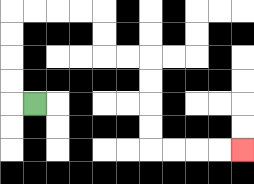{'start': '[1, 4]', 'end': '[10, 6]', 'path_directions': 'L,U,U,U,U,R,R,R,R,D,D,R,R,D,D,D,D,R,R,R,R', 'path_coordinates': '[[1, 4], [0, 4], [0, 3], [0, 2], [0, 1], [0, 0], [1, 0], [2, 0], [3, 0], [4, 0], [4, 1], [4, 2], [5, 2], [6, 2], [6, 3], [6, 4], [6, 5], [6, 6], [7, 6], [8, 6], [9, 6], [10, 6]]'}